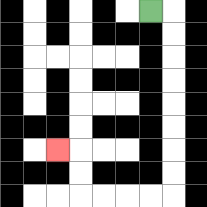{'start': '[6, 0]', 'end': '[2, 6]', 'path_directions': 'R,D,D,D,D,D,D,D,D,L,L,L,L,U,U,L', 'path_coordinates': '[[6, 0], [7, 0], [7, 1], [7, 2], [7, 3], [7, 4], [7, 5], [7, 6], [7, 7], [7, 8], [6, 8], [5, 8], [4, 8], [3, 8], [3, 7], [3, 6], [2, 6]]'}